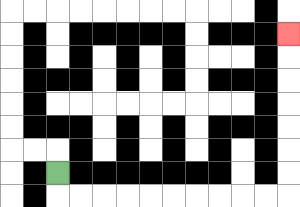{'start': '[2, 7]', 'end': '[12, 1]', 'path_directions': 'D,R,R,R,R,R,R,R,R,R,R,U,U,U,U,U,U,U', 'path_coordinates': '[[2, 7], [2, 8], [3, 8], [4, 8], [5, 8], [6, 8], [7, 8], [8, 8], [9, 8], [10, 8], [11, 8], [12, 8], [12, 7], [12, 6], [12, 5], [12, 4], [12, 3], [12, 2], [12, 1]]'}